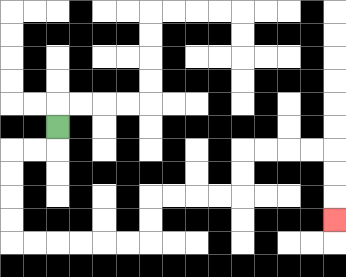{'start': '[2, 5]', 'end': '[14, 9]', 'path_directions': 'D,L,L,D,D,D,D,R,R,R,R,R,R,U,U,R,R,R,R,U,U,R,R,R,R,D,D,D', 'path_coordinates': '[[2, 5], [2, 6], [1, 6], [0, 6], [0, 7], [0, 8], [0, 9], [0, 10], [1, 10], [2, 10], [3, 10], [4, 10], [5, 10], [6, 10], [6, 9], [6, 8], [7, 8], [8, 8], [9, 8], [10, 8], [10, 7], [10, 6], [11, 6], [12, 6], [13, 6], [14, 6], [14, 7], [14, 8], [14, 9]]'}